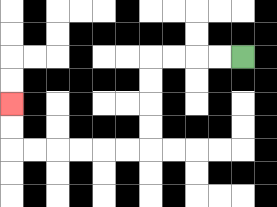{'start': '[10, 2]', 'end': '[0, 4]', 'path_directions': 'L,L,L,L,D,D,D,D,L,L,L,L,L,L,U,U', 'path_coordinates': '[[10, 2], [9, 2], [8, 2], [7, 2], [6, 2], [6, 3], [6, 4], [6, 5], [6, 6], [5, 6], [4, 6], [3, 6], [2, 6], [1, 6], [0, 6], [0, 5], [0, 4]]'}